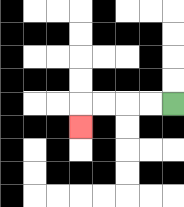{'start': '[7, 4]', 'end': '[3, 5]', 'path_directions': 'L,L,L,L,D', 'path_coordinates': '[[7, 4], [6, 4], [5, 4], [4, 4], [3, 4], [3, 5]]'}